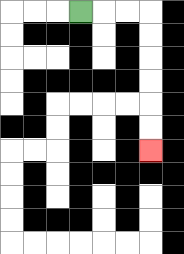{'start': '[3, 0]', 'end': '[6, 6]', 'path_directions': 'R,R,R,D,D,D,D,D,D', 'path_coordinates': '[[3, 0], [4, 0], [5, 0], [6, 0], [6, 1], [6, 2], [6, 3], [6, 4], [6, 5], [6, 6]]'}